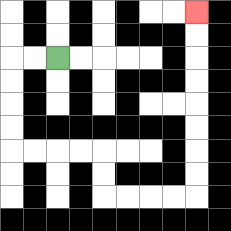{'start': '[2, 2]', 'end': '[8, 0]', 'path_directions': 'L,L,D,D,D,D,R,R,R,R,D,D,R,R,R,R,U,U,U,U,U,U,U,U', 'path_coordinates': '[[2, 2], [1, 2], [0, 2], [0, 3], [0, 4], [0, 5], [0, 6], [1, 6], [2, 6], [3, 6], [4, 6], [4, 7], [4, 8], [5, 8], [6, 8], [7, 8], [8, 8], [8, 7], [8, 6], [8, 5], [8, 4], [8, 3], [8, 2], [8, 1], [8, 0]]'}